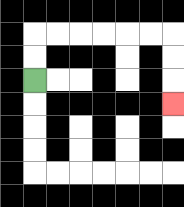{'start': '[1, 3]', 'end': '[7, 4]', 'path_directions': 'U,U,R,R,R,R,R,R,D,D,D', 'path_coordinates': '[[1, 3], [1, 2], [1, 1], [2, 1], [3, 1], [4, 1], [5, 1], [6, 1], [7, 1], [7, 2], [7, 3], [7, 4]]'}